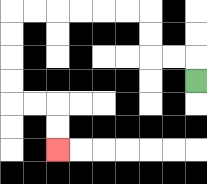{'start': '[8, 3]', 'end': '[2, 6]', 'path_directions': 'U,L,L,U,U,L,L,L,L,L,L,D,D,D,D,R,R,D,D', 'path_coordinates': '[[8, 3], [8, 2], [7, 2], [6, 2], [6, 1], [6, 0], [5, 0], [4, 0], [3, 0], [2, 0], [1, 0], [0, 0], [0, 1], [0, 2], [0, 3], [0, 4], [1, 4], [2, 4], [2, 5], [2, 6]]'}